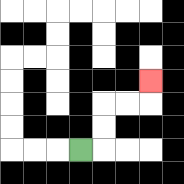{'start': '[3, 6]', 'end': '[6, 3]', 'path_directions': 'R,U,U,R,R,U', 'path_coordinates': '[[3, 6], [4, 6], [4, 5], [4, 4], [5, 4], [6, 4], [6, 3]]'}